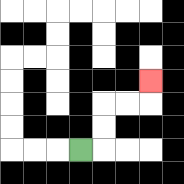{'start': '[3, 6]', 'end': '[6, 3]', 'path_directions': 'R,U,U,R,R,U', 'path_coordinates': '[[3, 6], [4, 6], [4, 5], [4, 4], [5, 4], [6, 4], [6, 3]]'}